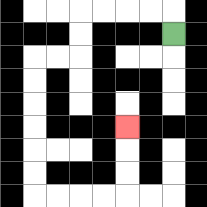{'start': '[7, 1]', 'end': '[5, 5]', 'path_directions': 'U,L,L,L,L,D,D,L,L,D,D,D,D,D,D,R,R,R,R,U,U,U', 'path_coordinates': '[[7, 1], [7, 0], [6, 0], [5, 0], [4, 0], [3, 0], [3, 1], [3, 2], [2, 2], [1, 2], [1, 3], [1, 4], [1, 5], [1, 6], [1, 7], [1, 8], [2, 8], [3, 8], [4, 8], [5, 8], [5, 7], [5, 6], [5, 5]]'}